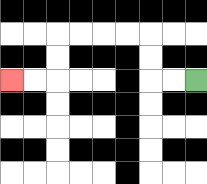{'start': '[8, 3]', 'end': '[0, 3]', 'path_directions': 'L,L,U,U,L,L,L,L,D,D,L,L', 'path_coordinates': '[[8, 3], [7, 3], [6, 3], [6, 2], [6, 1], [5, 1], [4, 1], [3, 1], [2, 1], [2, 2], [2, 3], [1, 3], [0, 3]]'}